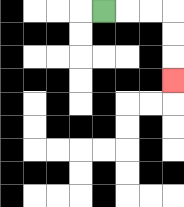{'start': '[4, 0]', 'end': '[7, 3]', 'path_directions': 'R,R,R,D,D,D', 'path_coordinates': '[[4, 0], [5, 0], [6, 0], [7, 0], [7, 1], [7, 2], [7, 3]]'}